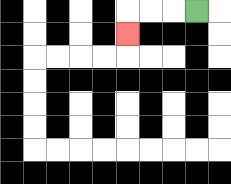{'start': '[8, 0]', 'end': '[5, 1]', 'path_directions': 'L,L,L,D', 'path_coordinates': '[[8, 0], [7, 0], [6, 0], [5, 0], [5, 1]]'}